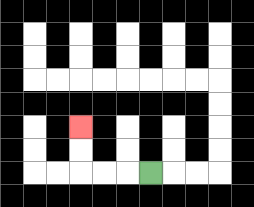{'start': '[6, 7]', 'end': '[3, 5]', 'path_directions': 'L,L,L,U,U', 'path_coordinates': '[[6, 7], [5, 7], [4, 7], [3, 7], [3, 6], [3, 5]]'}